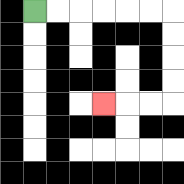{'start': '[1, 0]', 'end': '[4, 4]', 'path_directions': 'R,R,R,R,R,R,D,D,D,D,L,L,L', 'path_coordinates': '[[1, 0], [2, 0], [3, 0], [4, 0], [5, 0], [6, 0], [7, 0], [7, 1], [7, 2], [7, 3], [7, 4], [6, 4], [5, 4], [4, 4]]'}